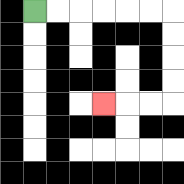{'start': '[1, 0]', 'end': '[4, 4]', 'path_directions': 'R,R,R,R,R,R,D,D,D,D,L,L,L', 'path_coordinates': '[[1, 0], [2, 0], [3, 0], [4, 0], [5, 0], [6, 0], [7, 0], [7, 1], [7, 2], [7, 3], [7, 4], [6, 4], [5, 4], [4, 4]]'}